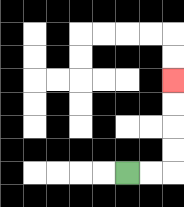{'start': '[5, 7]', 'end': '[7, 3]', 'path_directions': 'R,R,U,U,U,U', 'path_coordinates': '[[5, 7], [6, 7], [7, 7], [7, 6], [7, 5], [7, 4], [7, 3]]'}